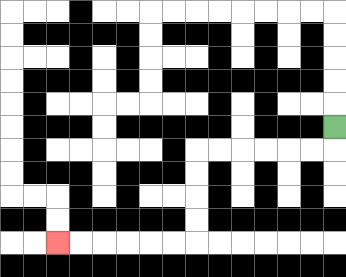{'start': '[14, 5]', 'end': '[2, 10]', 'path_directions': 'D,L,L,L,L,L,L,D,D,D,D,L,L,L,L,L,L', 'path_coordinates': '[[14, 5], [14, 6], [13, 6], [12, 6], [11, 6], [10, 6], [9, 6], [8, 6], [8, 7], [8, 8], [8, 9], [8, 10], [7, 10], [6, 10], [5, 10], [4, 10], [3, 10], [2, 10]]'}